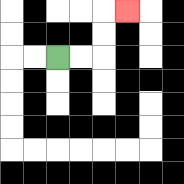{'start': '[2, 2]', 'end': '[5, 0]', 'path_directions': 'R,R,U,U,R', 'path_coordinates': '[[2, 2], [3, 2], [4, 2], [4, 1], [4, 0], [5, 0]]'}